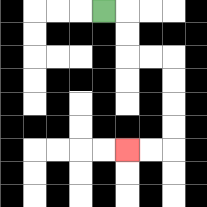{'start': '[4, 0]', 'end': '[5, 6]', 'path_directions': 'R,D,D,R,R,D,D,D,D,L,L', 'path_coordinates': '[[4, 0], [5, 0], [5, 1], [5, 2], [6, 2], [7, 2], [7, 3], [7, 4], [7, 5], [7, 6], [6, 6], [5, 6]]'}